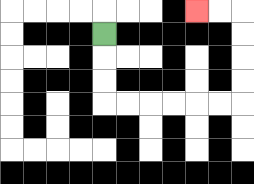{'start': '[4, 1]', 'end': '[8, 0]', 'path_directions': 'D,D,D,R,R,R,R,R,R,U,U,U,U,L,L', 'path_coordinates': '[[4, 1], [4, 2], [4, 3], [4, 4], [5, 4], [6, 4], [7, 4], [8, 4], [9, 4], [10, 4], [10, 3], [10, 2], [10, 1], [10, 0], [9, 0], [8, 0]]'}